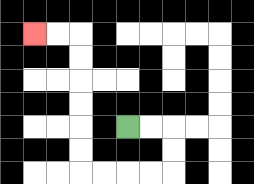{'start': '[5, 5]', 'end': '[1, 1]', 'path_directions': 'R,R,D,D,L,L,L,L,U,U,U,U,U,U,L,L', 'path_coordinates': '[[5, 5], [6, 5], [7, 5], [7, 6], [7, 7], [6, 7], [5, 7], [4, 7], [3, 7], [3, 6], [3, 5], [3, 4], [3, 3], [3, 2], [3, 1], [2, 1], [1, 1]]'}